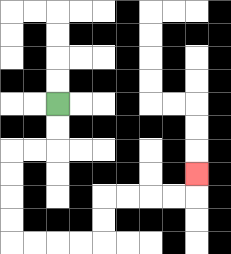{'start': '[2, 4]', 'end': '[8, 7]', 'path_directions': 'D,D,L,L,D,D,D,D,R,R,R,R,U,U,R,R,R,R,U', 'path_coordinates': '[[2, 4], [2, 5], [2, 6], [1, 6], [0, 6], [0, 7], [0, 8], [0, 9], [0, 10], [1, 10], [2, 10], [3, 10], [4, 10], [4, 9], [4, 8], [5, 8], [6, 8], [7, 8], [8, 8], [8, 7]]'}